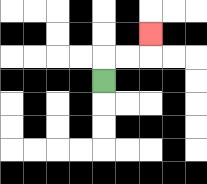{'start': '[4, 3]', 'end': '[6, 1]', 'path_directions': 'U,R,R,U', 'path_coordinates': '[[4, 3], [4, 2], [5, 2], [6, 2], [6, 1]]'}